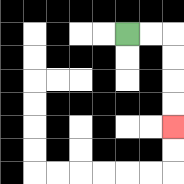{'start': '[5, 1]', 'end': '[7, 5]', 'path_directions': 'R,R,D,D,D,D', 'path_coordinates': '[[5, 1], [6, 1], [7, 1], [7, 2], [7, 3], [7, 4], [7, 5]]'}